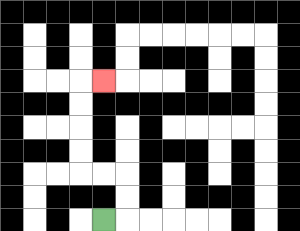{'start': '[4, 9]', 'end': '[4, 3]', 'path_directions': 'R,U,U,L,L,U,U,U,U,R', 'path_coordinates': '[[4, 9], [5, 9], [5, 8], [5, 7], [4, 7], [3, 7], [3, 6], [3, 5], [3, 4], [3, 3], [4, 3]]'}